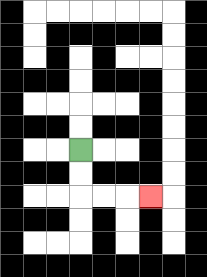{'start': '[3, 6]', 'end': '[6, 8]', 'path_directions': 'D,D,R,R,R', 'path_coordinates': '[[3, 6], [3, 7], [3, 8], [4, 8], [5, 8], [6, 8]]'}